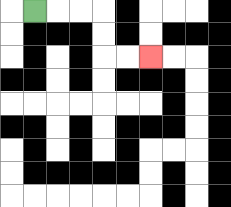{'start': '[1, 0]', 'end': '[6, 2]', 'path_directions': 'R,R,R,D,D,R,R', 'path_coordinates': '[[1, 0], [2, 0], [3, 0], [4, 0], [4, 1], [4, 2], [5, 2], [6, 2]]'}